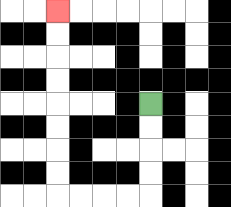{'start': '[6, 4]', 'end': '[2, 0]', 'path_directions': 'D,D,D,D,L,L,L,L,U,U,U,U,U,U,U,U', 'path_coordinates': '[[6, 4], [6, 5], [6, 6], [6, 7], [6, 8], [5, 8], [4, 8], [3, 8], [2, 8], [2, 7], [2, 6], [2, 5], [2, 4], [2, 3], [2, 2], [2, 1], [2, 0]]'}